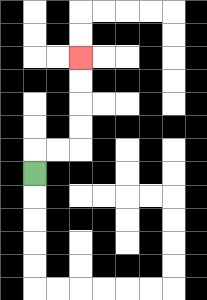{'start': '[1, 7]', 'end': '[3, 2]', 'path_directions': 'U,R,R,U,U,U,U', 'path_coordinates': '[[1, 7], [1, 6], [2, 6], [3, 6], [3, 5], [3, 4], [3, 3], [3, 2]]'}